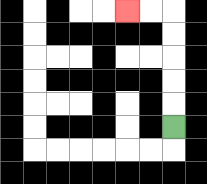{'start': '[7, 5]', 'end': '[5, 0]', 'path_directions': 'U,U,U,U,U,L,L', 'path_coordinates': '[[7, 5], [7, 4], [7, 3], [7, 2], [7, 1], [7, 0], [6, 0], [5, 0]]'}